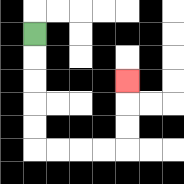{'start': '[1, 1]', 'end': '[5, 3]', 'path_directions': 'D,D,D,D,D,R,R,R,R,U,U,U', 'path_coordinates': '[[1, 1], [1, 2], [1, 3], [1, 4], [1, 5], [1, 6], [2, 6], [3, 6], [4, 6], [5, 6], [5, 5], [5, 4], [5, 3]]'}